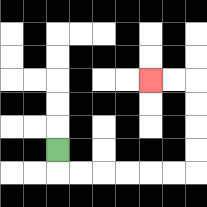{'start': '[2, 6]', 'end': '[6, 3]', 'path_directions': 'D,R,R,R,R,R,R,U,U,U,U,L,L', 'path_coordinates': '[[2, 6], [2, 7], [3, 7], [4, 7], [5, 7], [6, 7], [7, 7], [8, 7], [8, 6], [8, 5], [8, 4], [8, 3], [7, 3], [6, 3]]'}